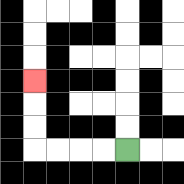{'start': '[5, 6]', 'end': '[1, 3]', 'path_directions': 'L,L,L,L,U,U,U', 'path_coordinates': '[[5, 6], [4, 6], [3, 6], [2, 6], [1, 6], [1, 5], [1, 4], [1, 3]]'}